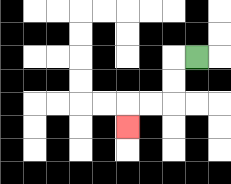{'start': '[8, 2]', 'end': '[5, 5]', 'path_directions': 'L,D,D,L,L,D', 'path_coordinates': '[[8, 2], [7, 2], [7, 3], [7, 4], [6, 4], [5, 4], [5, 5]]'}